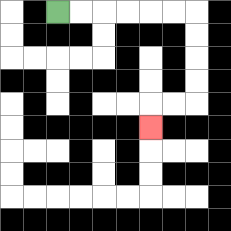{'start': '[2, 0]', 'end': '[6, 5]', 'path_directions': 'R,R,R,R,R,R,D,D,D,D,L,L,D', 'path_coordinates': '[[2, 0], [3, 0], [4, 0], [5, 0], [6, 0], [7, 0], [8, 0], [8, 1], [8, 2], [8, 3], [8, 4], [7, 4], [6, 4], [6, 5]]'}